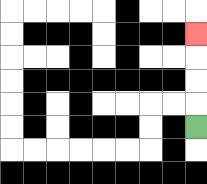{'start': '[8, 5]', 'end': '[8, 1]', 'path_directions': 'U,U,U,U', 'path_coordinates': '[[8, 5], [8, 4], [8, 3], [8, 2], [8, 1]]'}